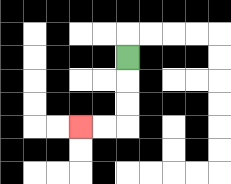{'start': '[5, 2]', 'end': '[3, 5]', 'path_directions': 'D,D,D,L,L', 'path_coordinates': '[[5, 2], [5, 3], [5, 4], [5, 5], [4, 5], [3, 5]]'}